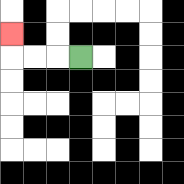{'start': '[3, 2]', 'end': '[0, 1]', 'path_directions': 'L,L,L,U', 'path_coordinates': '[[3, 2], [2, 2], [1, 2], [0, 2], [0, 1]]'}